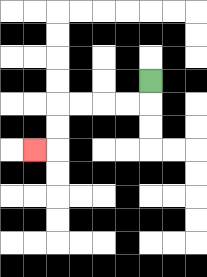{'start': '[6, 3]', 'end': '[1, 6]', 'path_directions': 'D,L,L,L,L,D,D,L', 'path_coordinates': '[[6, 3], [6, 4], [5, 4], [4, 4], [3, 4], [2, 4], [2, 5], [2, 6], [1, 6]]'}